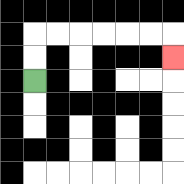{'start': '[1, 3]', 'end': '[7, 2]', 'path_directions': 'U,U,R,R,R,R,R,R,D', 'path_coordinates': '[[1, 3], [1, 2], [1, 1], [2, 1], [3, 1], [4, 1], [5, 1], [6, 1], [7, 1], [7, 2]]'}